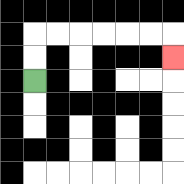{'start': '[1, 3]', 'end': '[7, 2]', 'path_directions': 'U,U,R,R,R,R,R,R,D', 'path_coordinates': '[[1, 3], [1, 2], [1, 1], [2, 1], [3, 1], [4, 1], [5, 1], [6, 1], [7, 1], [7, 2]]'}